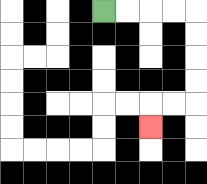{'start': '[4, 0]', 'end': '[6, 5]', 'path_directions': 'R,R,R,R,D,D,D,D,L,L,D', 'path_coordinates': '[[4, 0], [5, 0], [6, 0], [7, 0], [8, 0], [8, 1], [8, 2], [8, 3], [8, 4], [7, 4], [6, 4], [6, 5]]'}